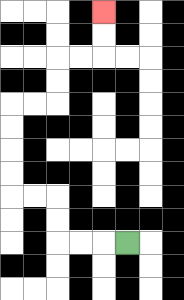{'start': '[5, 10]', 'end': '[4, 0]', 'path_directions': 'L,L,L,U,U,L,L,U,U,U,U,R,R,U,U,R,R,U,U', 'path_coordinates': '[[5, 10], [4, 10], [3, 10], [2, 10], [2, 9], [2, 8], [1, 8], [0, 8], [0, 7], [0, 6], [0, 5], [0, 4], [1, 4], [2, 4], [2, 3], [2, 2], [3, 2], [4, 2], [4, 1], [4, 0]]'}